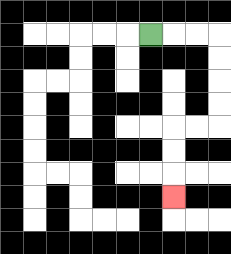{'start': '[6, 1]', 'end': '[7, 8]', 'path_directions': 'R,R,R,D,D,D,D,L,L,D,D,D', 'path_coordinates': '[[6, 1], [7, 1], [8, 1], [9, 1], [9, 2], [9, 3], [9, 4], [9, 5], [8, 5], [7, 5], [7, 6], [7, 7], [7, 8]]'}